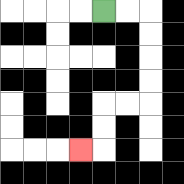{'start': '[4, 0]', 'end': '[3, 6]', 'path_directions': 'R,R,D,D,D,D,L,L,D,D,L', 'path_coordinates': '[[4, 0], [5, 0], [6, 0], [6, 1], [6, 2], [6, 3], [6, 4], [5, 4], [4, 4], [4, 5], [4, 6], [3, 6]]'}